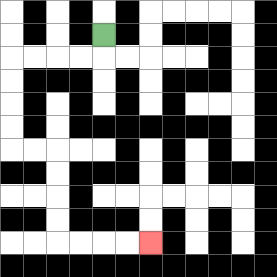{'start': '[4, 1]', 'end': '[6, 10]', 'path_directions': 'D,L,L,L,L,D,D,D,D,R,R,D,D,D,D,R,R,R,R', 'path_coordinates': '[[4, 1], [4, 2], [3, 2], [2, 2], [1, 2], [0, 2], [0, 3], [0, 4], [0, 5], [0, 6], [1, 6], [2, 6], [2, 7], [2, 8], [2, 9], [2, 10], [3, 10], [4, 10], [5, 10], [6, 10]]'}